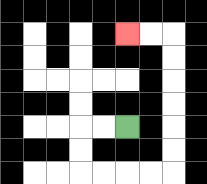{'start': '[5, 5]', 'end': '[5, 1]', 'path_directions': 'L,L,D,D,R,R,R,R,U,U,U,U,U,U,L,L', 'path_coordinates': '[[5, 5], [4, 5], [3, 5], [3, 6], [3, 7], [4, 7], [5, 7], [6, 7], [7, 7], [7, 6], [7, 5], [7, 4], [7, 3], [7, 2], [7, 1], [6, 1], [5, 1]]'}